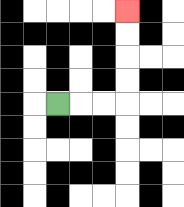{'start': '[2, 4]', 'end': '[5, 0]', 'path_directions': 'R,R,R,U,U,U,U', 'path_coordinates': '[[2, 4], [3, 4], [4, 4], [5, 4], [5, 3], [5, 2], [5, 1], [5, 0]]'}